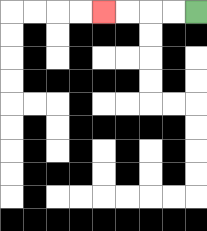{'start': '[8, 0]', 'end': '[4, 0]', 'path_directions': 'L,L,L,L', 'path_coordinates': '[[8, 0], [7, 0], [6, 0], [5, 0], [4, 0]]'}